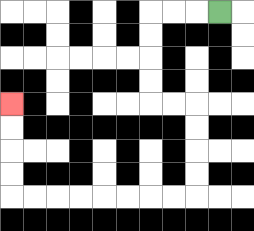{'start': '[9, 0]', 'end': '[0, 4]', 'path_directions': 'L,L,L,D,D,D,D,R,R,D,D,D,D,L,L,L,L,L,L,L,L,U,U,U,U', 'path_coordinates': '[[9, 0], [8, 0], [7, 0], [6, 0], [6, 1], [6, 2], [6, 3], [6, 4], [7, 4], [8, 4], [8, 5], [8, 6], [8, 7], [8, 8], [7, 8], [6, 8], [5, 8], [4, 8], [3, 8], [2, 8], [1, 8], [0, 8], [0, 7], [0, 6], [0, 5], [0, 4]]'}